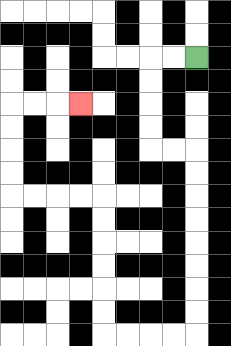{'start': '[8, 2]', 'end': '[3, 4]', 'path_directions': 'L,L,D,D,D,D,R,R,D,D,D,D,D,D,D,D,L,L,L,L,U,U,U,U,U,U,L,L,L,L,U,U,U,U,R,R,R', 'path_coordinates': '[[8, 2], [7, 2], [6, 2], [6, 3], [6, 4], [6, 5], [6, 6], [7, 6], [8, 6], [8, 7], [8, 8], [8, 9], [8, 10], [8, 11], [8, 12], [8, 13], [8, 14], [7, 14], [6, 14], [5, 14], [4, 14], [4, 13], [4, 12], [4, 11], [4, 10], [4, 9], [4, 8], [3, 8], [2, 8], [1, 8], [0, 8], [0, 7], [0, 6], [0, 5], [0, 4], [1, 4], [2, 4], [3, 4]]'}